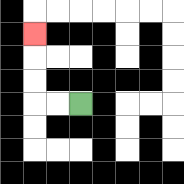{'start': '[3, 4]', 'end': '[1, 1]', 'path_directions': 'L,L,U,U,U', 'path_coordinates': '[[3, 4], [2, 4], [1, 4], [1, 3], [1, 2], [1, 1]]'}